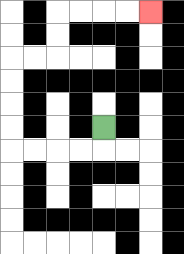{'start': '[4, 5]', 'end': '[6, 0]', 'path_directions': 'D,L,L,L,L,U,U,U,U,R,R,U,U,R,R,R,R', 'path_coordinates': '[[4, 5], [4, 6], [3, 6], [2, 6], [1, 6], [0, 6], [0, 5], [0, 4], [0, 3], [0, 2], [1, 2], [2, 2], [2, 1], [2, 0], [3, 0], [4, 0], [5, 0], [6, 0]]'}